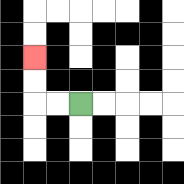{'start': '[3, 4]', 'end': '[1, 2]', 'path_directions': 'L,L,U,U', 'path_coordinates': '[[3, 4], [2, 4], [1, 4], [1, 3], [1, 2]]'}